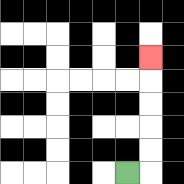{'start': '[5, 7]', 'end': '[6, 2]', 'path_directions': 'R,U,U,U,U,U', 'path_coordinates': '[[5, 7], [6, 7], [6, 6], [6, 5], [6, 4], [6, 3], [6, 2]]'}